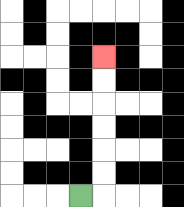{'start': '[3, 8]', 'end': '[4, 2]', 'path_directions': 'R,U,U,U,U,U,U', 'path_coordinates': '[[3, 8], [4, 8], [4, 7], [4, 6], [4, 5], [4, 4], [4, 3], [4, 2]]'}